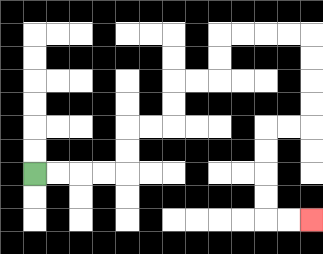{'start': '[1, 7]', 'end': '[13, 9]', 'path_directions': 'R,R,R,R,U,U,R,R,U,U,R,R,U,U,R,R,R,R,D,D,D,D,L,L,D,D,D,D,R,R', 'path_coordinates': '[[1, 7], [2, 7], [3, 7], [4, 7], [5, 7], [5, 6], [5, 5], [6, 5], [7, 5], [7, 4], [7, 3], [8, 3], [9, 3], [9, 2], [9, 1], [10, 1], [11, 1], [12, 1], [13, 1], [13, 2], [13, 3], [13, 4], [13, 5], [12, 5], [11, 5], [11, 6], [11, 7], [11, 8], [11, 9], [12, 9], [13, 9]]'}